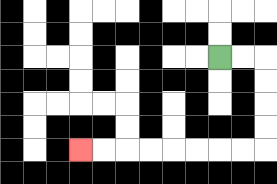{'start': '[9, 2]', 'end': '[3, 6]', 'path_directions': 'R,R,D,D,D,D,L,L,L,L,L,L,L,L', 'path_coordinates': '[[9, 2], [10, 2], [11, 2], [11, 3], [11, 4], [11, 5], [11, 6], [10, 6], [9, 6], [8, 6], [7, 6], [6, 6], [5, 6], [4, 6], [3, 6]]'}